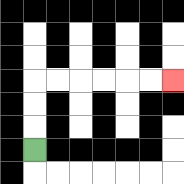{'start': '[1, 6]', 'end': '[7, 3]', 'path_directions': 'U,U,U,R,R,R,R,R,R', 'path_coordinates': '[[1, 6], [1, 5], [1, 4], [1, 3], [2, 3], [3, 3], [4, 3], [5, 3], [6, 3], [7, 3]]'}